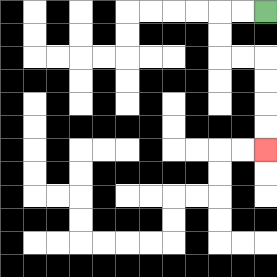{'start': '[11, 0]', 'end': '[11, 6]', 'path_directions': 'L,L,D,D,R,R,D,D,D,D', 'path_coordinates': '[[11, 0], [10, 0], [9, 0], [9, 1], [9, 2], [10, 2], [11, 2], [11, 3], [11, 4], [11, 5], [11, 6]]'}